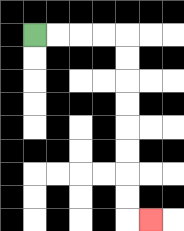{'start': '[1, 1]', 'end': '[6, 9]', 'path_directions': 'R,R,R,R,D,D,D,D,D,D,D,D,R', 'path_coordinates': '[[1, 1], [2, 1], [3, 1], [4, 1], [5, 1], [5, 2], [5, 3], [5, 4], [5, 5], [5, 6], [5, 7], [5, 8], [5, 9], [6, 9]]'}